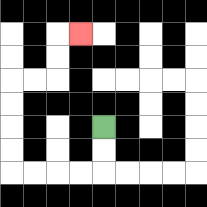{'start': '[4, 5]', 'end': '[3, 1]', 'path_directions': 'D,D,L,L,L,L,U,U,U,U,R,R,U,U,R', 'path_coordinates': '[[4, 5], [4, 6], [4, 7], [3, 7], [2, 7], [1, 7], [0, 7], [0, 6], [0, 5], [0, 4], [0, 3], [1, 3], [2, 3], [2, 2], [2, 1], [3, 1]]'}